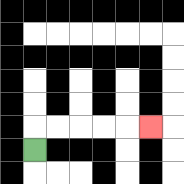{'start': '[1, 6]', 'end': '[6, 5]', 'path_directions': 'U,R,R,R,R,R', 'path_coordinates': '[[1, 6], [1, 5], [2, 5], [3, 5], [4, 5], [5, 5], [6, 5]]'}